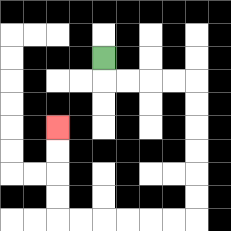{'start': '[4, 2]', 'end': '[2, 5]', 'path_directions': 'D,R,R,R,R,D,D,D,D,D,D,L,L,L,L,L,L,U,U,U,U', 'path_coordinates': '[[4, 2], [4, 3], [5, 3], [6, 3], [7, 3], [8, 3], [8, 4], [8, 5], [8, 6], [8, 7], [8, 8], [8, 9], [7, 9], [6, 9], [5, 9], [4, 9], [3, 9], [2, 9], [2, 8], [2, 7], [2, 6], [2, 5]]'}